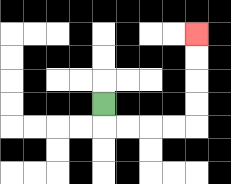{'start': '[4, 4]', 'end': '[8, 1]', 'path_directions': 'D,R,R,R,R,U,U,U,U', 'path_coordinates': '[[4, 4], [4, 5], [5, 5], [6, 5], [7, 5], [8, 5], [8, 4], [8, 3], [8, 2], [8, 1]]'}